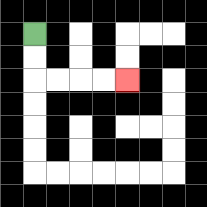{'start': '[1, 1]', 'end': '[5, 3]', 'path_directions': 'D,D,R,R,R,R', 'path_coordinates': '[[1, 1], [1, 2], [1, 3], [2, 3], [3, 3], [4, 3], [5, 3]]'}